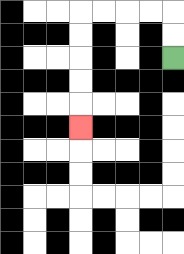{'start': '[7, 2]', 'end': '[3, 5]', 'path_directions': 'U,U,L,L,L,L,D,D,D,D,D', 'path_coordinates': '[[7, 2], [7, 1], [7, 0], [6, 0], [5, 0], [4, 0], [3, 0], [3, 1], [3, 2], [3, 3], [3, 4], [3, 5]]'}